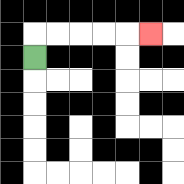{'start': '[1, 2]', 'end': '[6, 1]', 'path_directions': 'U,R,R,R,R,R', 'path_coordinates': '[[1, 2], [1, 1], [2, 1], [3, 1], [4, 1], [5, 1], [6, 1]]'}